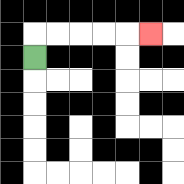{'start': '[1, 2]', 'end': '[6, 1]', 'path_directions': 'U,R,R,R,R,R', 'path_coordinates': '[[1, 2], [1, 1], [2, 1], [3, 1], [4, 1], [5, 1], [6, 1]]'}